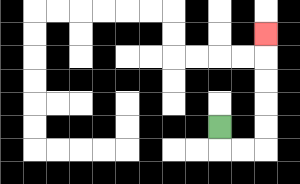{'start': '[9, 5]', 'end': '[11, 1]', 'path_directions': 'D,R,R,U,U,U,U,U', 'path_coordinates': '[[9, 5], [9, 6], [10, 6], [11, 6], [11, 5], [11, 4], [11, 3], [11, 2], [11, 1]]'}